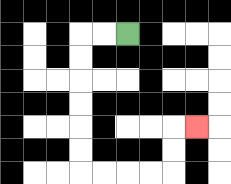{'start': '[5, 1]', 'end': '[8, 5]', 'path_directions': 'L,L,D,D,D,D,D,D,R,R,R,R,U,U,R', 'path_coordinates': '[[5, 1], [4, 1], [3, 1], [3, 2], [3, 3], [3, 4], [3, 5], [3, 6], [3, 7], [4, 7], [5, 7], [6, 7], [7, 7], [7, 6], [7, 5], [8, 5]]'}